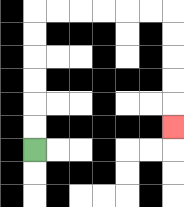{'start': '[1, 6]', 'end': '[7, 5]', 'path_directions': 'U,U,U,U,U,U,R,R,R,R,R,R,D,D,D,D,D', 'path_coordinates': '[[1, 6], [1, 5], [1, 4], [1, 3], [1, 2], [1, 1], [1, 0], [2, 0], [3, 0], [4, 0], [5, 0], [6, 0], [7, 0], [7, 1], [7, 2], [7, 3], [7, 4], [7, 5]]'}